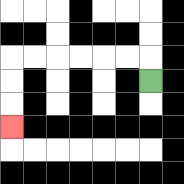{'start': '[6, 3]', 'end': '[0, 5]', 'path_directions': 'U,L,L,L,L,L,L,D,D,D', 'path_coordinates': '[[6, 3], [6, 2], [5, 2], [4, 2], [3, 2], [2, 2], [1, 2], [0, 2], [0, 3], [0, 4], [0, 5]]'}